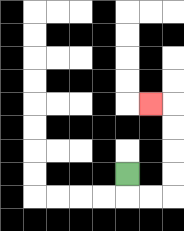{'start': '[5, 7]', 'end': '[6, 4]', 'path_directions': 'D,R,R,U,U,U,U,L', 'path_coordinates': '[[5, 7], [5, 8], [6, 8], [7, 8], [7, 7], [7, 6], [7, 5], [7, 4], [6, 4]]'}